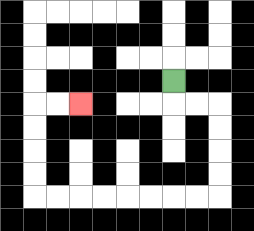{'start': '[7, 3]', 'end': '[3, 4]', 'path_directions': 'D,R,R,D,D,D,D,L,L,L,L,L,L,L,L,U,U,U,U,R,R', 'path_coordinates': '[[7, 3], [7, 4], [8, 4], [9, 4], [9, 5], [9, 6], [9, 7], [9, 8], [8, 8], [7, 8], [6, 8], [5, 8], [4, 8], [3, 8], [2, 8], [1, 8], [1, 7], [1, 6], [1, 5], [1, 4], [2, 4], [3, 4]]'}